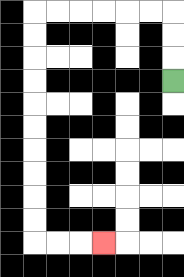{'start': '[7, 3]', 'end': '[4, 10]', 'path_directions': 'U,U,U,L,L,L,L,L,L,D,D,D,D,D,D,D,D,D,D,R,R,R', 'path_coordinates': '[[7, 3], [7, 2], [7, 1], [7, 0], [6, 0], [5, 0], [4, 0], [3, 0], [2, 0], [1, 0], [1, 1], [1, 2], [1, 3], [1, 4], [1, 5], [1, 6], [1, 7], [1, 8], [1, 9], [1, 10], [2, 10], [3, 10], [4, 10]]'}